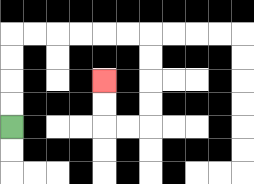{'start': '[0, 5]', 'end': '[4, 3]', 'path_directions': 'U,U,U,U,R,R,R,R,R,R,D,D,D,D,L,L,U,U', 'path_coordinates': '[[0, 5], [0, 4], [0, 3], [0, 2], [0, 1], [1, 1], [2, 1], [3, 1], [4, 1], [5, 1], [6, 1], [6, 2], [6, 3], [6, 4], [6, 5], [5, 5], [4, 5], [4, 4], [4, 3]]'}